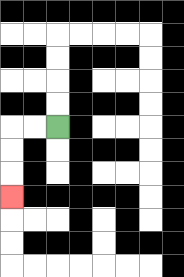{'start': '[2, 5]', 'end': '[0, 8]', 'path_directions': 'L,L,D,D,D', 'path_coordinates': '[[2, 5], [1, 5], [0, 5], [0, 6], [0, 7], [0, 8]]'}